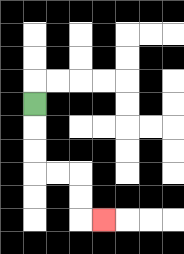{'start': '[1, 4]', 'end': '[4, 9]', 'path_directions': 'D,D,D,R,R,D,D,R', 'path_coordinates': '[[1, 4], [1, 5], [1, 6], [1, 7], [2, 7], [3, 7], [3, 8], [3, 9], [4, 9]]'}